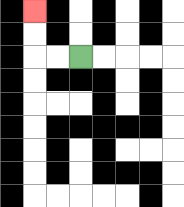{'start': '[3, 2]', 'end': '[1, 0]', 'path_directions': 'L,L,U,U', 'path_coordinates': '[[3, 2], [2, 2], [1, 2], [1, 1], [1, 0]]'}